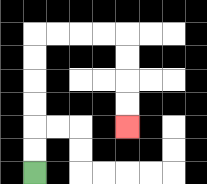{'start': '[1, 7]', 'end': '[5, 5]', 'path_directions': 'U,U,U,U,U,U,R,R,R,R,D,D,D,D', 'path_coordinates': '[[1, 7], [1, 6], [1, 5], [1, 4], [1, 3], [1, 2], [1, 1], [2, 1], [3, 1], [4, 1], [5, 1], [5, 2], [5, 3], [5, 4], [5, 5]]'}